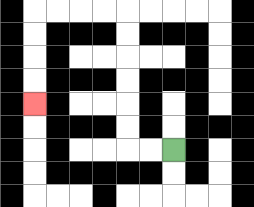{'start': '[7, 6]', 'end': '[1, 4]', 'path_directions': 'L,L,U,U,U,U,U,U,L,L,L,L,D,D,D,D', 'path_coordinates': '[[7, 6], [6, 6], [5, 6], [5, 5], [5, 4], [5, 3], [5, 2], [5, 1], [5, 0], [4, 0], [3, 0], [2, 0], [1, 0], [1, 1], [1, 2], [1, 3], [1, 4]]'}